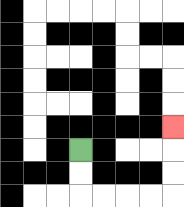{'start': '[3, 6]', 'end': '[7, 5]', 'path_directions': 'D,D,R,R,R,R,U,U,U', 'path_coordinates': '[[3, 6], [3, 7], [3, 8], [4, 8], [5, 8], [6, 8], [7, 8], [7, 7], [7, 6], [7, 5]]'}